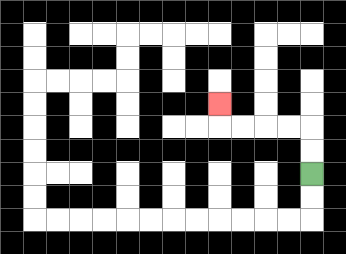{'start': '[13, 7]', 'end': '[9, 4]', 'path_directions': 'U,U,L,L,L,L,U', 'path_coordinates': '[[13, 7], [13, 6], [13, 5], [12, 5], [11, 5], [10, 5], [9, 5], [9, 4]]'}